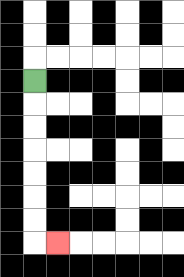{'start': '[1, 3]', 'end': '[2, 10]', 'path_directions': 'D,D,D,D,D,D,D,R', 'path_coordinates': '[[1, 3], [1, 4], [1, 5], [1, 6], [1, 7], [1, 8], [1, 9], [1, 10], [2, 10]]'}